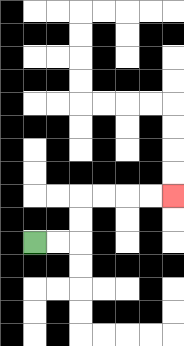{'start': '[1, 10]', 'end': '[7, 8]', 'path_directions': 'R,R,U,U,R,R,R,R', 'path_coordinates': '[[1, 10], [2, 10], [3, 10], [3, 9], [3, 8], [4, 8], [5, 8], [6, 8], [7, 8]]'}